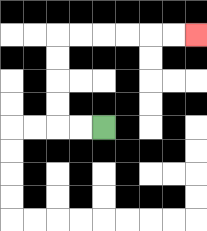{'start': '[4, 5]', 'end': '[8, 1]', 'path_directions': 'L,L,U,U,U,U,R,R,R,R,R,R', 'path_coordinates': '[[4, 5], [3, 5], [2, 5], [2, 4], [2, 3], [2, 2], [2, 1], [3, 1], [4, 1], [5, 1], [6, 1], [7, 1], [8, 1]]'}